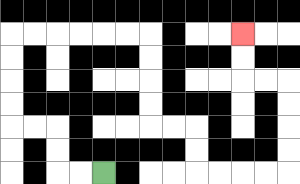{'start': '[4, 7]', 'end': '[10, 1]', 'path_directions': 'L,L,U,U,L,L,U,U,U,U,R,R,R,R,R,R,D,D,D,D,R,R,D,D,R,R,R,R,U,U,U,U,L,L,U,U', 'path_coordinates': '[[4, 7], [3, 7], [2, 7], [2, 6], [2, 5], [1, 5], [0, 5], [0, 4], [0, 3], [0, 2], [0, 1], [1, 1], [2, 1], [3, 1], [4, 1], [5, 1], [6, 1], [6, 2], [6, 3], [6, 4], [6, 5], [7, 5], [8, 5], [8, 6], [8, 7], [9, 7], [10, 7], [11, 7], [12, 7], [12, 6], [12, 5], [12, 4], [12, 3], [11, 3], [10, 3], [10, 2], [10, 1]]'}